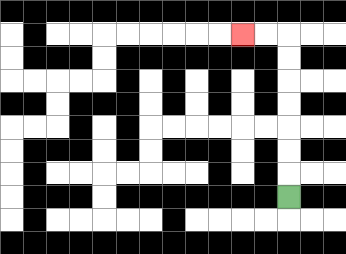{'start': '[12, 8]', 'end': '[10, 1]', 'path_directions': 'U,U,U,U,U,U,U,L,L', 'path_coordinates': '[[12, 8], [12, 7], [12, 6], [12, 5], [12, 4], [12, 3], [12, 2], [12, 1], [11, 1], [10, 1]]'}